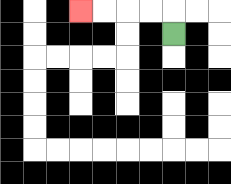{'start': '[7, 1]', 'end': '[3, 0]', 'path_directions': 'U,L,L,L,L', 'path_coordinates': '[[7, 1], [7, 0], [6, 0], [5, 0], [4, 0], [3, 0]]'}